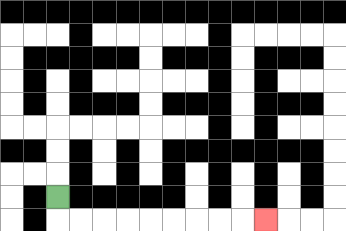{'start': '[2, 8]', 'end': '[11, 9]', 'path_directions': 'D,R,R,R,R,R,R,R,R,R', 'path_coordinates': '[[2, 8], [2, 9], [3, 9], [4, 9], [5, 9], [6, 9], [7, 9], [8, 9], [9, 9], [10, 9], [11, 9]]'}